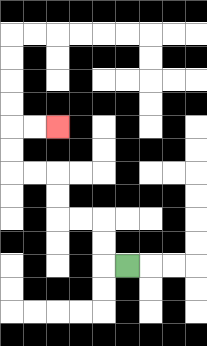{'start': '[5, 11]', 'end': '[2, 5]', 'path_directions': 'L,U,U,L,L,U,U,L,L,U,U,R,R', 'path_coordinates': '[[5, 11], [4, 11], [4, 10], [4, 9], [3, 9], [2, 9], [2, 8], [2, 7], [1, 7], [0, 7], [0, 6], [0, 5], [1, 5], [2, 5]]'}